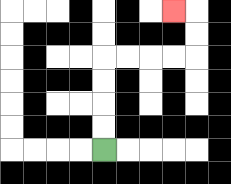{'start': '[4, 6]', 'end': '[7, 0]', 'path_directions': 'U,U,U,U,R,R,R,R,U,U,L', 'path_coordinates': '[[4, 6], [4, 5], [4, 4], [4, 3], [4, 2], [5, 2], [6, 2], [7, 2], [8, 2], [8, 1], [8, 0], [7, 0]]'}